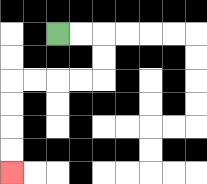{'start': '[2, 1]', 'end': '[0, 7]', 'path_directions': 'R,R,D,D,L,L,L,L,D,D,D,D', 'path_coordinates': '[[2, 1], [3, 1], [4, 1], [4, 2], [4, 3], [3, 3], [2, 3], [1, 3], [0, 3], [0, 4], [0, 5], [0, 6], [0, 7]]'}